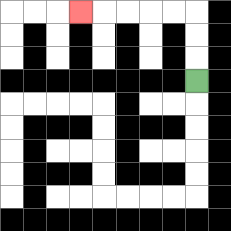{'start': '[8, 3]', 'end': '[3, 0]', 'path_directions': 'U,U,U,L,L,L,L,L', 'path_coordinates': '[[8, 3], [8, 2], [8, 1], [8, 0], [7, 0], [6, 0], [5, 0], [4, 0], [3, 0]]'}